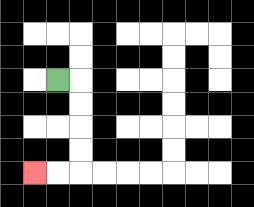{'start': '[2, 3]', 'end': '[1, 7]', 'path_directions': 'R,D,D,D,D,L,L', 'path_coordinates': '[[2, 3], [3, 3], [3, 4], [3, 5], [3, 6], [3, 7], [2, 7], [1, 7]]'}